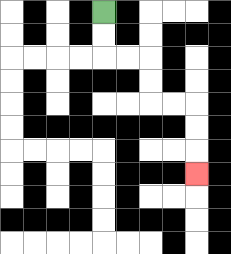{'start': '[4, 0]', 'end': '[8, 7]', 'path_directions': 'D,D,R,R,D,D,R,R,D,D,D', 'path_coordinates': '[[4, 0], [4, 1], [4, 2], [5, 2], [6, 2], [6, 3], [6, 4], [7, 4], [8, 4], [8, 5], [8, 6], [8, 7]]'}